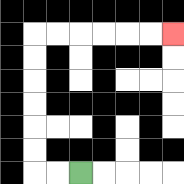{'start': '[3, 7]', 'end': '[7, 1]', 'path_directions': 'L,L,U,U,U,U,U,U,R,R,R,R,R,R', 'path_coordinates': '[[3, 7], [2, 7], [1, 7], [1, 6], [1, 5], [1, 4], [1, 3], [1, 2], [1, 1], [2, 1], [3, 1], [4, 1], [5, 1], [6, 1], [7, 1]]'}